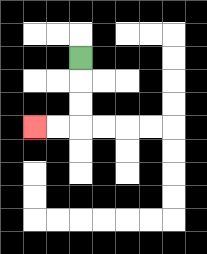{'start': '[3, 2]', 'end': '[1, 5]', 'path_directions': 'D,D,D,L,L', 'path_coordinates': '[[3, 2], [3, 3], [3, 4], [3, 5], [2, 5], [1, 5]]'}